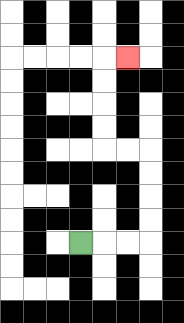{'start': '[3, 10]', 'end': '[5, 2]', 'path_directions': 'R,R,R,U,U,U,U,L,L,U,U,U,U,R', 'path_coordinates': '[[3, 10], [4, 10], [5, 10], [6, 10], [6, 9], [6, 8], [6, 7], [6, 6], [5, 6], [4, 6], [4, 5], [4, 4], [4, 3], [4, 2], [5, 2]]'}